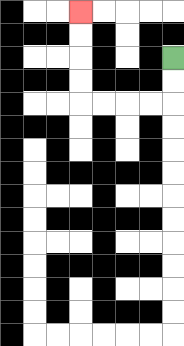{'start': '[7, 2]', 'end': '[3, 0]', 'path_directions': 'D,D,L,L,L,L,U,U,U,U', 'path_coordinates': '[[7, 2], [7, 3], [7, 4], [6, 4], [5, 4], [4, 4], [3, 4], [3, 3], [3, 2], [3, 1], [3, 0]]'}